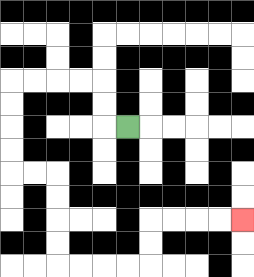{'start': '[5, 5]', 'end': '[10, 9]', 'path_directions': 'L,U,U,L,L,L,L,D,D,D,D,R,R,D,D,D,D,R,R,R,R,U,U,R,R,R,R', 'path_coordinates': '[[5, 5], [4, 5], [4, 4], [4, 3], [3, 3], [2, 3], [1, 3], [0, 3], [0, 4], [0, 5], [0, 6], [0, 7], [1, 7], [2, 7], [2, 8], [2, 9], [2, 10], [2, 11], [3, 11], [4, 11], [5, 11], [6, 11], [6, 10], [6, 9], [7, 9], [8, 9], [9, 9], [10, 9]]'}